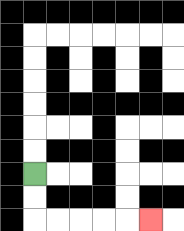{'start': '[1, 7]', 'end': '[6, 9]', 'path_directions': 'D,D,R,R,R,R,R', 'path_coordinates': '[[1, 7], [1, 8], [1, 9], [2, 9], [3, 9], [4, 9], [5, 9], [6, 9]]'}